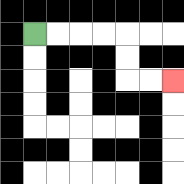{'start': '[1, 1]', 'end': '[7, 3]', 'path_directions': 'R,R,R,R,D,D,R,R', 'path_coordinates': '[[1, 1], [2, 1], [3, 1], [4, 1], [5, 1], [5, 2], [5, 3], [6, 3], [7, 3]]'}